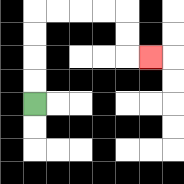{'start': '[1, 4]', 'end': '[6, 2]', 'path_directions': 'U,U,U,U,R,R,R,R,D,D,R', 'path_coordinates': '[[1, 4], [1, 3], [1, 2], [1, 1], [1, 0], [2, 0], [3, 0], [4, 0], [5, 0], [5, 1], [5, 2], [6, 2]]'}